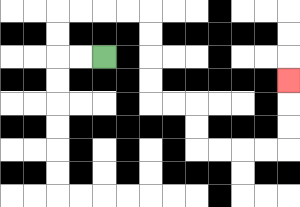{'start': '[4, 2]', 'end': '[12, 3]', 'path_directions': 'L,L,U,U,R,R,R,R,D,D,D,D,R,R,D,D,R,R,R,R,U,U,U', 'path_coordinates': '[[4, 2], [3, 2], [2, 2], [2, 1], [2, 0], [3, 0], [4, 0], [5, 0], [6, 0], [6, 1], [6, 2], [6, 3], [6, 4], [7, 4], [8, 4], [8, 5], [8, 6], [9, 6], [10, 6], [11, 6], [12, 6], [12, 5], [12, 4], [12, 3]]'}